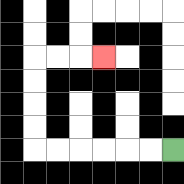{'start': '[7, 6]', 'end': '[4, 2]', 'path_directions': 'L,L,L,L,L,L,U,U,U,U,R,R,R', 'path_coordinates': '[[7, 6], [6, 6], [5, 6], [4, 6], [3, 6], [2, 6], [1, 6], [1, 5], [1, 4], [1, 3], [1, 2], [2, 2], [3, 2], [4, 2]]'}